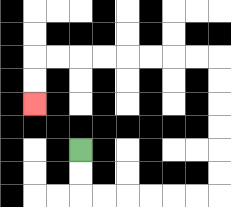{'start': '[3, 6]', 'end': '[1, 4]', 'path_directions': 'D,D,R,R,R,R,R,R,U,U,U,U,U,U,L,L,L,L,L,L,L,L,D,D', 'path_coordinates': '[[3, 6], [3, 7], [3, 8], [4, 8], [5, 8], [6, 8], [7, 8], [8, 8], [9, 8], [9, 7], [9, 6], [9, 5], [9, 4], [9, 3], [9, 2], [8, 2], [7, 2], [6, 2], [5, 2], [4, 2], [3, 2], [2, 2], [1, 2], [1, 3], [1, 4]]'}